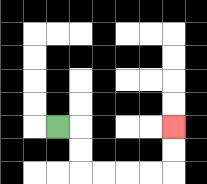{'start': '[2, 5]', 'end': '[7, 5]', 'path_directions': 'R,D,D,R,R,R,R,U,U', 'path_coordinates': '[[2, 5], [3, 5], [3, 6], [3, 7], [4, 7], [5, 7], [6, 7], [7, 7], [7, 6], [7, 5]]'}